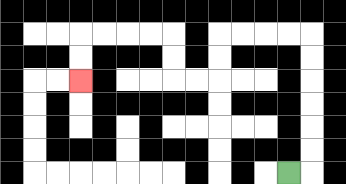{'start': '[12, 7]', 'end': '[3, 3]', 'path_directions': 'R,U,U,U,U,U,U,L,L,L,L,D,D,L,L,U,U,L,L,L,L,D,D', 'path_coordinates': '[[12, 7], [13, 7], [13, 6], [13, 5], [13, 4], [13, 3], [13, 2], [13, 1], [12, 1], [11, 1], [10, 1], [9, 1], [9, 2], [9, 3], [8, 3], [7, 3], [7, 2], [7, 1], [6, 1], [5, 1], [4, 1], [3, 1], [3, 2], [3, 3]]'}